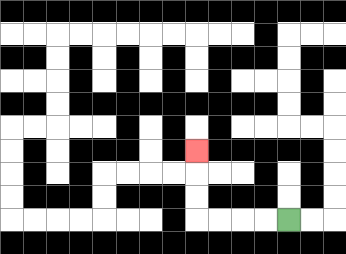{'start': '[12, 9]', 'end': '[8, 6]', 'path_directions': 'L,L,L,L,U,U,U', 'path_coordinates': '[[12, 9], [11, 9], [10, 9], [9, 9], [8, 9], [8, 8], [8, 7], [8, 6]]'}